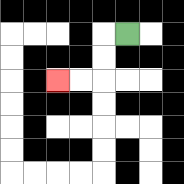{'start': '[5, 1]', 'end': '[2, 3]', 'path_directions': 'L,D,D,L,L', 'path_coordinates': '[[5, 1], [4, 1], [4, 2], [4, 3], [3, 3], [2, 3]]'}